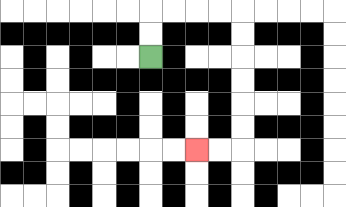{'start': '[6, 2]', 'end': '[8, 6]', 'path_directions': 'U,U,R,R,R,R,D,D,D,D,D,D,L,L', 'path_coordinates': '[[6, 2], [6, 1], [6, 0], [7, 0], [8, 0], [9, 0], [10, 0], [10, 1], [10, 2], [10, 3], [10, 4], [10, 5], [10, 6], [9, 6], [8, 6]]'}